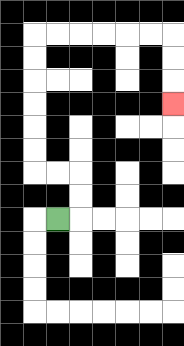{'start': '[2, 9]', 'end': '[7, 4]', 'path_directions': 'R,U,U,L,L,U,U,U,U,U,U,R,R,R,R,R,R,D,D,D', 'path_coordinates': '[[2, 9], [3, 9], [3, 8], [3, 7], [2, 7], [1, 7], [1, 6], [1, 5], [1, 4], [1, 3], [1, 2], [1, 1], [2, 1], [3, 1], [4, 1], [5, 1], [6, 1], [7, 1], [7, 2], [7, 3], [7, 4]]'}